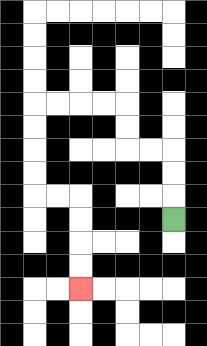{'start': '[7, 9]', 'end': '[3, 12]', 'path_directions': 'U,U,U,L,L,U,U,L,L,L,L,D,D,D,D,R,R,D,D,D,D', 'path_coordinates': '[[7, 9], [7, 8], [7, 7], [7, 6], [6, 6], [5, 6], [5, 5], [5, 4], [4, 4], [3, 4], [2, 4], [1, 4], [1, 5], [1, 6], [1, 7], [1, 8], [2, 8], [3, 8], [3, 9], [3, 10], [3, 11], [3, 12]]'}